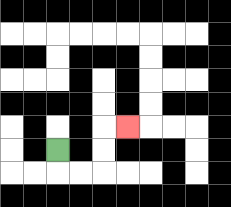{'start': '[2, 6]', 'end': '[5, 5]', 'path_directions': 'D,R,R,U,U,R', 'path_coordinates': '[[2, 6], [2, 7], [3, 7], [4, 7], [4, 6], [4, 5], [5, 5]]'}